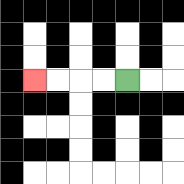{'start': '[5, 3]', 'end': '[1, 3]', 'path_directions': 'L,L,L,L', 'path_coordinates': '[[5, 3], [4, 3], [3, 3], [2, 3], [1, 3]]'}